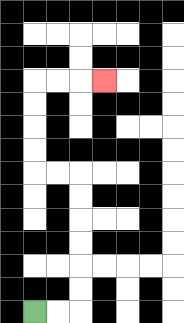{'start': '[1, 13]', 'end': '[4, 3]', 'path_directions': 'R,R,U,U,U,U,U,U,L,L,U,U,U,U,R,R,R', 'path_coordinates': '[[1, 13], [2, 13], [3, 13], [3, 12], [3, 11], [3, 10], [3, 9], [3, 8], [3, 7], [2, 7], [1, 7], [1, 6], [1, 5], [1, 4], [1, 3], [2, 3], [3, 3], [4, 3]]'}